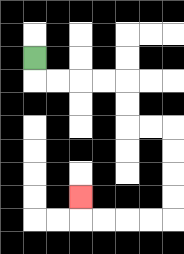{'start': '[1, 2]', 'end': '[3, 8]', 'path_directions': 'D,R,R,R,R,D,D,R,R,D,D,D,D,L,L,L,L,U', 'path_coordinates': '[[1, 2], [1, 3], [2, 3], [3, 3], [4, 3], [5, 3], [5, 4], [5, 5], [6, 5], [7, 5], [7, 6], [7, 7], [7, 8], [7, 9], [6, 9], [5, 9], [4, 9], [3, 9], [3, 8]]'}